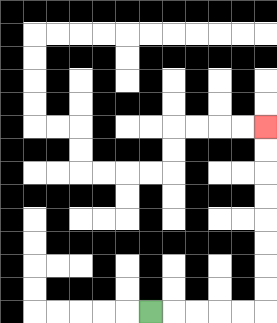{'start': '[6, 13]', 'end': '[11, 5]', 'path_directions': 'R,R,R,R,R,U,U,U,U,U,U,U,U', 'path_coordinates': '[[6, 13], [7, 13], [8, 13], [9, 13], [10, 13], [11, 13], [11, 12], [11, 11], [11, 10], [11, 9], [11, 8], [11, 7], [11, 6], [11, 5]]'}